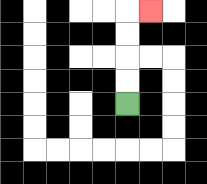{'start': '[5, 4]', 'end': '[6, 0]', 'path_directions': 'U,U,U,U,R', 'path_coordinates': '[[5, 4], [5, 3], [5, 2], [5, 1], [5, 0], [6, 0]]'}